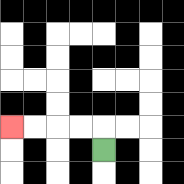{'start': '[4, 6]', 'end': '[0, 5]', 'path_directions': 'U,L,L,L,L', 'path_coordinates': '[[4, 6], [4, 5], [3, 5], [2, 5], [1, 5], [0, 5]]'}